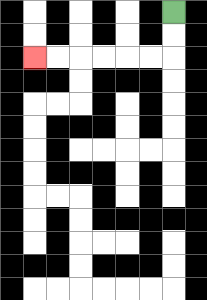{'start': '[7, 0]', 'end': '[1, 2]', 'path_directions': 'D,D,L,L,L,L,L,L', 'path_coordinates': '[[7, 0], [7, 1], [7, 2], [6, 2], [5, 2], [4, 2], [3, 2], [2, 2], [1, 2]]'}